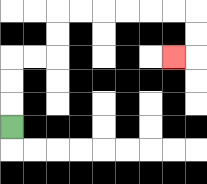{'start': '[0, 5]', 'end': '[7, 2]', 'path_directions': 'U,U,U,R,R,U,U,R,R,R,R,R,R,D,D,L', 'path_coordinates': '[[0, 5], [0, 4], [0, 3], [0, 2], [1, 2], [2, 2], [2, 1], [2, 0], [3, 0], [4, 0], [5, 0], [6, 0], [7, 0], [8, 0], [8, 1], [8, 2], [7, 2]]'}